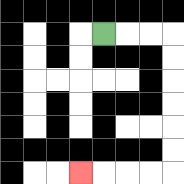{'start': '[4, 1]', 'end': '[3, 7]', 'path_directions': 'R,R,R,D,D,D,D,D,D,L,L,L,L', 'path_coordinates': '[[4, 1], [5, 1], [6, 1], [7, 1], [7, 2], [7, 3], [7, 4], [7, 5], [7, 6], [7, 7], [6, 7], [5, 7], [4, 7], [3, 7]]'}